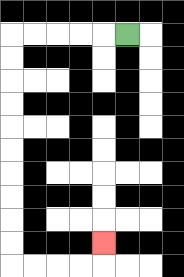{'start': '[5, 1]', 'end': '[4, 10]', 'path_directions': 'L,L,L,L,L,D,D,D,D,D,D,D,D,D,D,R,R,R,R,U', 'path_coordinates': '[[5, 1], [4, 1], [3, 1], [2, 1], [1, 1], [0, 1], [0, 2], [0, 3], [0, 4], [0, 5], [0, 6], [0, 7], [0, 8], [0, 9], [0, 10], [0, 11], [1, 11], [2, 11], [3, 11], [4, 11], [4, 10]]'}